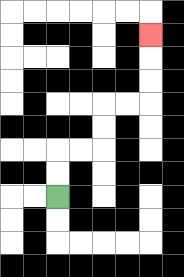{'start': '[2, 8]', 'end': '[6, 1]', 'path_directions': 'U,U,R,R,U,U,R,R,U,U,U', 'path_coordinates': '[[2, 8], [2, 7], [2, 6], [3, 6], [4, 6], [4, 5], [4, 4], [5, 4], [6, 4], [6, 3], [6, 2], [6, 1]]'}